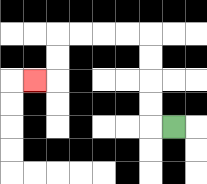{'start': '[7, 5]', 'end': '[1, 3]', 'path_directions': 'L,U,U,U,U,L,L,L,L,D,D,L', 'path_coordinates': '[[7, 5], [6, 5], [6, 4], [6, 3], [6, 2], [6, 1], [5, 1], [4, 1], [3, 1], [2, 1], [2, 2], [2, 3], [1, 3]]'}